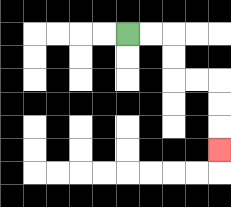{'start': '[5, 1]', 'end': '[9, 6]', 'path_directions': 'R,R,D,D,R,R,D,D,D', 'path_coordinates': '[[5, 1], [6, 1], [7, 1], [7, 2], [7, 3], [8, 3], [9, 3], [9, 4], [9, 5], [9, 6]]'}